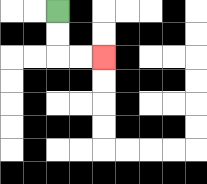{'start': '[2, 0]', 'end': '[4, 2]', 'path_directions': 'D,D,R,R', 'path_coordinates': '[[2, 0], [2, 1], [2, 2], [3, 2], [4, 2]]'}